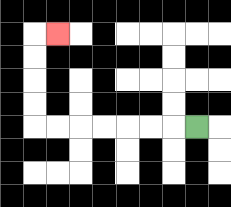{'start': '[8, 5]', 'end': '[2, 1]', 'path_directions': 'L,L,L,L,L,L,L,U,U,U,U,R', 'path_coordinates': '[[8, 5], [7, 5], [6, 5], [5, 5], [4, 5], [3, 5], [2, 5], [1, 5], [1, 4], [1, 3], [1, 2], [1, 1], [2, 1]]'}